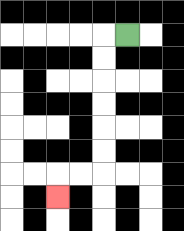{'start': '[5, 1]', 'end': '[2, 8]', 'path_directions': 'L,D,D,D,D,D,D,L,L,D', 'path_coordinates': '[[5, 1], [4, 1], [4, 2], [4, 3], [4, 4], [4, 5], [4, 6], [4, 7], [3, 7], [2, 7], [2, 8]]'}